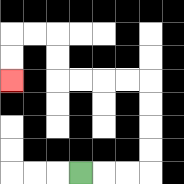{'start': '[3, 7]', 'end': '[0, 3]', 'path_directions': 'R,R,R,U,U,U,U,L,L,L,L,U,U,L,L,D,D', 'path_coordinates': '[[3, 7], [4, 7], [5, 7], [6, 7], [6, 6], [6, 5], [6, 4], [6, 3], [5, 3], [4, 3], [3, 3], [2, 3], [2, 2], [2, 1], [1, 1], [0, 1], [0, 2], [0, 3]]'}